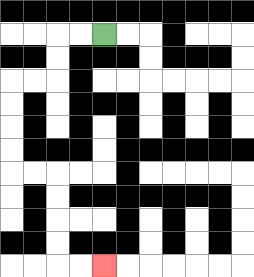{'start': '[4, 1]', 'end': '[4, 11]', 'path_directions': 'L,L,D,D,L,L,D,D,D,D,R,R,D,D,D,D,R,R', 'path_coordinates': '[[4, 1], [3, 1], [2, 1], [2, 2], [2, 3], [1, 3], [0, 3], [0, 4], [0, 5], [0, 6], [0, 7], [1, 7], [2, 7], [2, 8], [2, 9], [2, 10], [2, 11], [3, 11], [4, 11]]'}